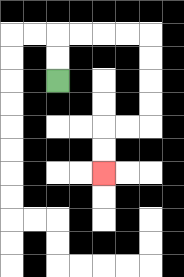{'start': '[2, 3]', 'end': '[4, 7]', 'path_directions': 'U,U,R,R,R,R,D,D,D,D,L,L,D,D', 'path_coordinates': '[[2, 3], [2, 2], [2, 1], [3, 1], [4, 1], [5, 1], [6, 1], [6, 2], [6, 3], [6, 4], [6, 5], [5, 5], [4, 5], [4, 6], [4, 7]]'}